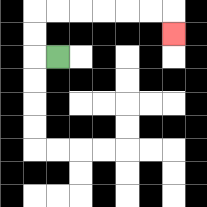{'start': '[2, 2]', 'end': '[7, 1]', 'path_directions': 'L,U,U,R,R,R,R,R,R,D', 'path_coordinates': '[[2, 2], [1, 2], [1, 1], [1, 0], [2, 0], [3, 0], [4, 0], [5, 0], [6, 0], [7, 0], [7, 1]]'}